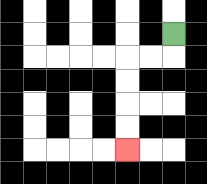{'start': '[7, 1]', 'end': '[5, 6]', 'path_directions': 'D,L,L,D,D,D,D', 'path_coordinates': '[[7, 1], [7, 2], [6, 2], [5, 2], [5, 3], [5, 4], [5, 5], [5, 6]]'}